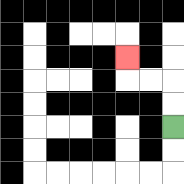{'start': '[7, 5]', 'end': '[5, 2]', 'path_directions': 'U,U,L,L,U', 'path_coordinates': '[[7, 5], [7, 4], [7, 3], [6, 3], [5, 3], [5, 2]]'}